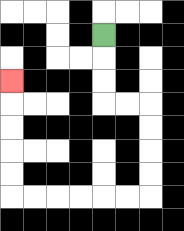{'start': '[4, 1]', 'end': '[0, 3]', 'path_directions': 'D,D,D,R,R,D,D,D,D,L,L,L,L,L,L,U,U,U,U,U', 'path_coordinates': '[[4, 1], [4, 2], [4, 3], [4, 4], [5, 4], [6, 4], [6, 5], [6, 6], [6, 7], [6, 8], [5, 8], [4, 8], [3, 8], [2, 8], [1, 8], [0, 8], [0, 7], [0, 6], [0, 5], [0, 4], [0, 3]]'}